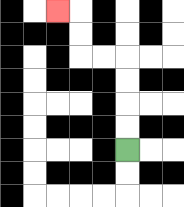{'start': '[5, 6]', 'end': '[2, 0]', 'path_directions': 'U,U,U,U,L,L,U,U,L', 'path_coordinates': '[[5, 6], [5, 5], [5, 4], [5, 3], [5, 2], [4, 2], [3, 2], [3, 1], [3, 0], [2, 0]]'}